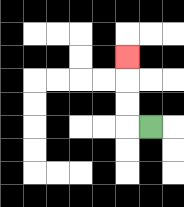{'start': '[6, 5]', 'end': '[5, 2]', 'path_directions': 'L,U,U,U', 'path_coordinates': '[[6, 5], [5, 5], [5, 4], [5, 3], [5, 2]]'}